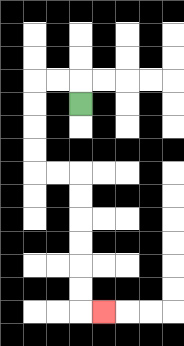{'start': '[3, 4]', 'end': '[4, 13]', 'path_directions': 'U,L,L,D,D,D,D,R,R,D,D,D,D,D,D,R', 'path_coordinates': '[[3, 4], [3, 3], [2, 3], [1, 3], [1, 4], [1, 5], [1, 6], [1, 7], [2, 7], [3, 7], [3, 8], [3, 9], [3, 10], [3, 11], [3, 12], [3, 13], [4, 13]]'}